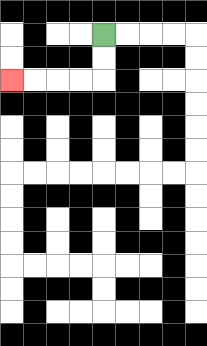{'start': '[4, 1]', 'end': '[0, 3]', 'path_directions': 'D,D,L,L,L,L', 'path_coordinates': '[[4, 1], [4, 2], [4, 3], [3, 3], [2, 3], [1, 3], [0, 3]]'}